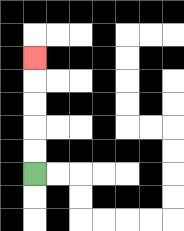{'start': '[1, 7]', 'end': '[1, 2]', 'path_directions': 'U,U,U,U,U', 'path_coordinates': '[[1, 7], [1, 6], [1, 5], [1, 4], [1, 3], [1, 2]]'}